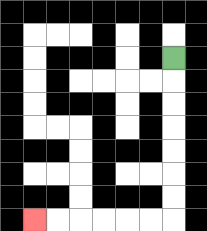{'start': '[7, 2]', 'end': '[1, 9]', 'path_directions': 'D,D,D,D,D,D,D,L,L,L,L,L,L', 'path_coordinates': '[[7, 2], [7, 3], [7, 4], [7, 5], [7, 6], [7, 7], [7, 8], [7, 9], [6, 9], [5, 9], [4, 9], [3, 9], [2, 9], [1, 9]]'}